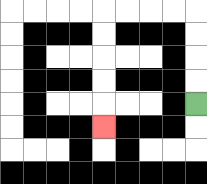{'start': '[8, 4]', 'end': '[4, 5]', 'path_directions': 'U,U,U,U,L,L,L,L,D,D,D,D,D', 'path_coordinates': '[[8, 4], [8, 3], [8, 2], [8, 1], [8, 0], [7, 0], [6, 0], [5, 0], [4, 0], [4, 1], [4, 2], [4, 3], [4, 4], [4, 5]]'}